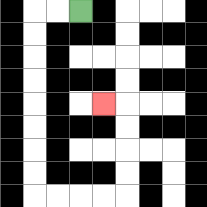{'start': '[3, 0]', 'end': '[4, 4]', 'path_directions': 'L,L,D,D,D,D,D,D,D,D,R,R,R,R,U,U,U,U,L', 'path_coordinates': '[[3, 0], [2, 0], [1, 0], [1, 1], [1, 2], [1, 3], [1, 4], [1, 5], [1, 6], [1, 7], [1, 8], [2, 8], [3, 8], [4, 8], [5, 8], [5, 7], [5, 6], [5, 5], [5, 4], [4, 4]]'}